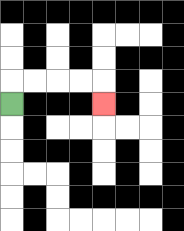{'start': '[0, 4]', 'end': '[4, 4]', 'path_directions': 'U,R,R,R,R,D', 'path_coordinates': '[[0, 4], [0, 3], [1, 3], [2, 3], [3, 3], [4, 3], [4, 4]]'}